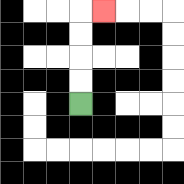{'start': '[3, 4]', 'end': '[4, 0]', 'path_directions': 'U,U,U,U,R', 'path_coordinates': '[[3, 4], [3, 3], [3, 2], [3, 1], [3, 0], [4, 0]]'}